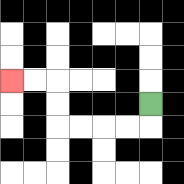{'start': '[6, 4]', 'end': '[0, 3]', 'path_directions': 'D,L,L,L,L,U,U,L,L', 'path_coordinates': '[[6, 4], [6, 5], [5, 5], [4, 5], [3, 5], [2, 5], [2, 4], [2, 3], [1, 3], [0, 3]]'}